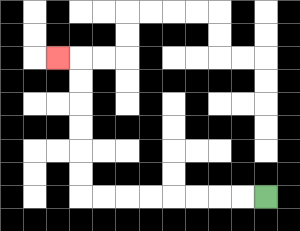{'start': '[11, 8]', 'end': '[2, 2]', 'path_directions': 'L,L,L,L,L,L,L,L,U,U,U,U,U,U,L', 'path_coordinates': '[[11, 8], [10, 8], [9, 8], [8, 8], [7, 8], [6, 8], [5, 8], [4, 8], [3, 8], [3, 7], [3, 6], [3, 5], [3, 4], [3, 3], [3, 2], [2, 2]]'}